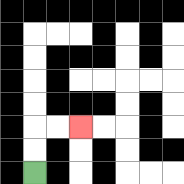{'start': '[1, 7]', 'end': '[3, 5]', 'path_directions': 'U,U,R,R', 'path_coordinates': '[[1, 7], [1, 6], [1, 5], [2, 5], [3, 5]]'}